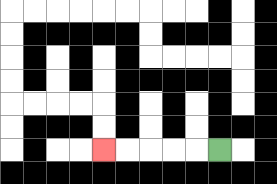{'start': '[9, 6]', 'end': '[4, 6]', 'path_directions': 'L,L,L,L,L', 'path_coordinates': '[[9, 6], [8, 6], [7, 6], [6, 6], [5, 6], [4, 6]]'}